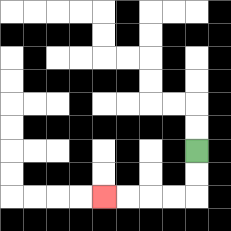{'start': '[8, 6]', 'end': '[4, 8]', 'path_directions': 'D,D,L,L,L,L', 'path_coordinates': '[[8, 6], [8, 7], [8, 8], [7, 8], [6, 8], [5, 8], [4, 8]]'}